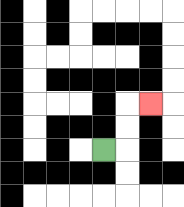{'start': '[4, 6]', 'end': '[6, 4]', 'path_directions': 'R,U,U,R', 'path_coordinates': '[[4, 6], [5, 6], [5, 5], [5, 4], [6, 4]]'}